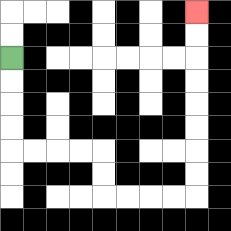{'start': '[0, 2]', 'end': '[8, 0]', 'path_directions': 'D,D,D,D,R,R,R,R,D,D,R,R,R,R,U,U,U,U,U,U,U,U', 'path_coordinates': '[[0, 2], [0, 3], [0, 4], [0, 5], [0, 6], [1, 6], [2, 6], [3, 6], [4, 6], [4, 7], [4, 8], [5, 8], [6, 8], [7, 8], [8, 8], [8, 7], [8, 6], [8, 5], [8, 4], [8, 3], [8, 2], [8, 1], [8, 0]]'}